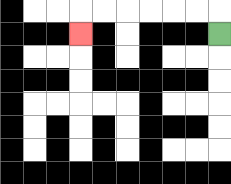{'start': '[9, 1]', 'end': '[3, 1]', 'path_directions': 'U,L,L,L,L,L,L,D', 'path_coordinates': '[[9, 1], [9, 0], [8, 0], [7, 0], [6, 0], [5, 0], [4, 0], [3, 0], [3, 1]]'}